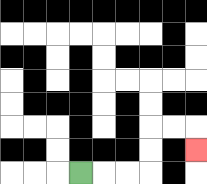{'start': '[3, 7]', 'end': '[8, 6]', 'path_directions': 'R,R,R,U,U,R,R,D', 'path_coordinates': '[[3, 7], [4, 7], [5, 7], [6, 7], [6, 6], [6, 5], [7, 5], [8, 5], [8, 6]]'}